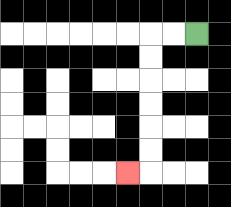{'start': '[8, 1]', 'end': '[5, 7]', 'path_directions': 'L,L,D,D,D,D,D,D,L', 'path_coordinates': '[[8, 1], [7, 1], [6, 1], [6, 2], [6, 3], [6, 4], [6, 5], [6, 6], [6, 7], [5, 7]]'}